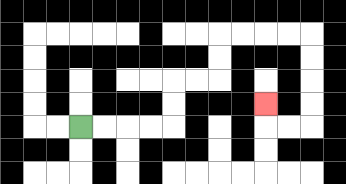{'start': '[3, 5]', 'end': '[11, 4]', 'path_directions': 'R,R,R,R,U,U,R,R,U,U,R,R,R,R,D,D,D,D,L,L,U', 'path_coordinates': '[[3, 5], [4, 5], [5, 5], [6, 5], [7, 5], [7, 4], [7, 3], [8, 3], [9, 3], [9, 2], [9, 1], [10, 1], [11, 1], [12, 1], [13, 1], [13, 2], [13, 3], [13, 4], [13, 5], [12, 5], [11, 5], [11, 4]]'}